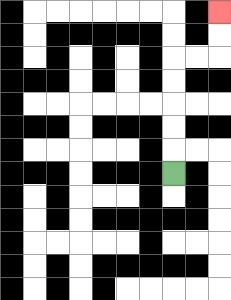{'start': '[7, 7]', 'end': '[9, 0]', 'path_directions': 'U,U,U,U,U,R,R,U,U', 'path_coordinates': '[[7, 7], [7, 6], [7, 5], [7, 4], [7, 3], [7, 2], [8, 2], [9, 2], [9, 1], [9, 0]]'}